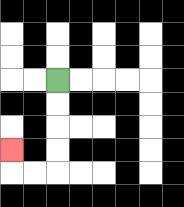{'start': '[2, 3]', 'end': '[0, 6]', 'path_directions': 'D,D,D,D,L,L,U', 'path_coordinates': '[[2, 3], [2, 4], [2, 5], [2, 6], [2, 7], [1, 7], [0, 7], [0, 6]]'}